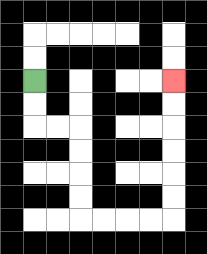{'start': '[1, 3]', 'end': '[7, 3]', 'path_directions': 'D,D,R,R,D,D,D,D,R,R,R,R,U,U,U,U,U,U', 'path_coordinates': '[[1, 3], [1, 4], [1, 5], [2, 5], [3, 5], [3, 6], [3, 7], [3, 8], [3, 9], [4, 9], [5, 9], [6, 9], [7, 9], [7, 8], [7, 7], [7, 6], [7, 5], [7, 4], [7, 3]]'}